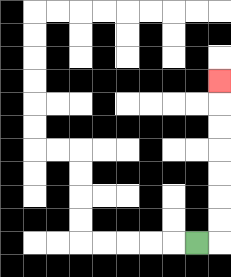{'start': '[8, 10]', 'end': '[9, 3]', 'path_directions': 'R,U,U,U,U,U,U,U', 'path_coordinates': '[[8, 10], [9, 10], [9, 9], [9, 8], [9, 7], [9, 6], [9, 5], [9, 4], [9, 3]]'}